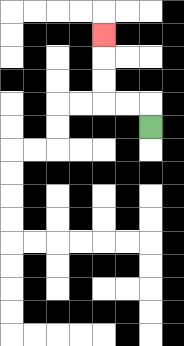{'start': '[6, 5]', 'end': '[4, 1]', 'path_directions': 'U,L,L,U,U,U', 'path_coordinates': '[[6, 5], [6, 4], [5, 4], [4, 4], [4, 3], [4, 2], [4, 1]]'}